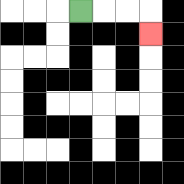{'start': '[3, 0]', 'end': '[6, 1]', 'path_directions': 'R,R,R,D', 'path_coordinates': '[[3, 0], [4, 0], [5, 0], [6, 0], [6, 1]]'}